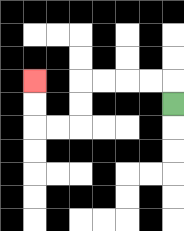{'start': '[7, 4]', 'end': '[1, 3]', 'path_directions': 'U,L,L,L,L,D,D,L,L,U,U', 'path_coordinates': '[[7, 4], [7, 3], [6, 3], [5, 3], [4, 3], [3, 3], [3, 4], [3, 5], [2, 5], [1, 5], [1, 4], [1, 3]]'}